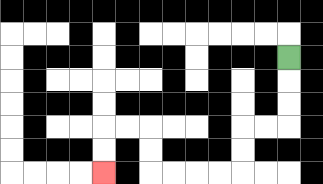{'start': '[12, 2]', 'end': '[4, 7]', 'path_directions': 'D,D,D,L,L,D,D,L,L,L,L,U,U,L,L,D,D', 'path_coordinates': '[[12, 2], [12, 3], [12, 4], [12, 5], [11, 5], [10, 5], [10, 6], [10, 7], [9, 7], [8, 7], [7, 7], [6, 7], [6, 6], [6, 5], [5, 5], [4, 5], [4, 6], [4, 7]]'}